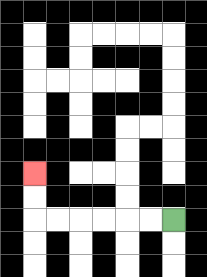{'start': '[7, 9]', 'end': '[1, 7]', 'path_directions': 'L,L,L,L,L,L,U,U', 'path_coordinates': '[[7, 9], [6, 9], [5, 9], [4, 9], [3, 9], [2, 9], [1, 9], [1, 8], [1, 7]]'}